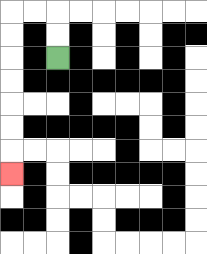{'start': '[2, 2]', 'end': '[0, 7]', 'path_directions': 'U,U,L,L,D,D,D,D,D,D,D', 'path_coordinates': '[[2, 2], [2, 1], [2, 0], [1, 0], [0, 0], [0, 1], [0, 2], [0, 3], [0, 4], [0, 5], [0, 6], [0, 7]]'}